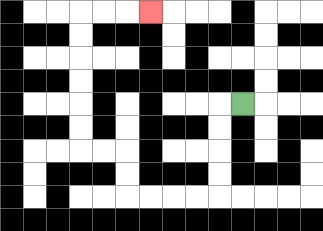{'start': '[10, 4]', 'end': '[6, 0]', 'path_directions': 'L,D,D,D,D,L,L,L,L,U,U,L,L,U,U,U,U,U,U,R,R,R', 'path_coordinates': '[[10, 4], [9, 4], [9, 5], [9, 6], [9, 7], [9, 8], [8, 8], [7, 8], [6, 8], [5, 8], [5, 7], [5, 6], [4, 6], [3, 6], [3, 5], [3, 4], [3, 3], [3, 2], [3, 1], [3, 0], [4, 0], [5, 0], [6, 0]]'}